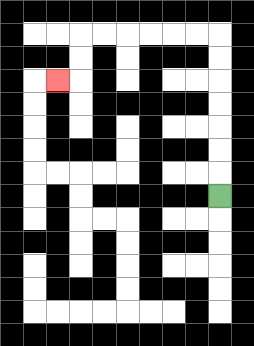{'start': '[9, 8]', 'end': '[2, 3]', 'path_directions': 'U,U,U,U,U,U,U,L,L,L,L,L,L,D,D,L', 'path_coordinates': '[[9, 8], [9, 7], [9, 6], [9, 5], [9, 4], [9, 3], [9, 2], [9, 1], [8, 1], [7, 1], [6, 1], [5, 1], [4, 1], [3, 1], [3, 2], [3, 3], [2, 3]]'}